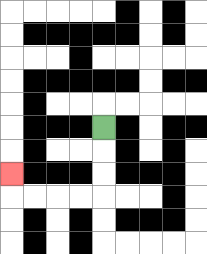{'start': '[4, 5]', 'end': '[0, 7]', 'path_directions': 'D,D,D,L,L,L,L,U', 'path_coordinates': '[[4, 5], [4, 6], [4, 7], [4, 8], [3, 8], [2, 8], [1, 8], [0, 8], [0, 7]]'}